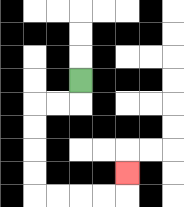{'start': '[3, 3]', 'end': '[5, 7]', 'path_directions': 'D,L,L,D,D,D,D,R,R,R,R,U', 'path_coordinates': '[[3, 3], [3, 4], [2, 4], [1, 4], [1, 5], [1, 6], [1, 7], [1, 8], [2, 8], [3, 8], [4, 8], [5, 8], [5, 7]]'}